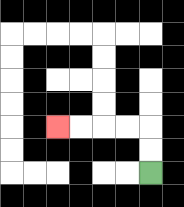{'start': '[6, 7]', 'end': '[2, 5]', 'path_directions': 'U,U,L,L,L,L', 'path_coordinates': '[[6, 7], [6, 6], [6, 5], [5, 5], [4, 5], [3, 5], [2, 5]]'}